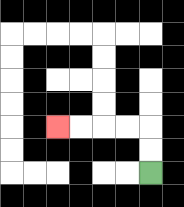{'start': '[6, 7]', 'end': '[2, 5]', 'path_directions': 'U,U,L,L,L,L', 'path_coordinates': '[[6, 7], [6, 6], [6, 5], [5, 5], [4, 5], [3, 5], [2, 5]]'}